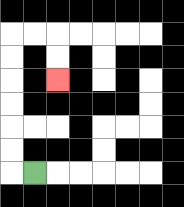{'start': '[1, 7]', 'end': '[2, 3]', 'path_directions': 'L,U,U,U,U,U,U,R,R,D,D', 'path_coordinates': '[[1, 7], [0, 7], [0, 6], [0, 5], [0, 4], [0, 3], [0, 2], [0, 1], [1, 1], [2, 1], [2, 2], [2, 3]]'}